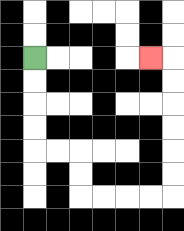{'start': '[1, 2]', 'end': '[6, 2]', 'path_directions': 'D,D,D,D,R,R,D,D,R,R,R,R,U,U,U,U,U,U,L', 'path_coordinates': '[[1, 2], [1, 3], [1, 4], [1, 5], [1, 6], [2, 6], [3, 6], [3, 7], [3, 8], [4, 8], [5, 8], [6, 8], [7, 8], [7, 7], [7, 6], [7, 5], [7, 4], [7, 3], [7, 2], [6, 2]]'}